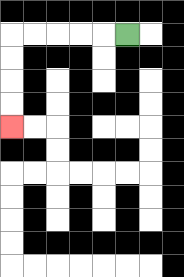{'start': '[5, 1]', 'end': '[0, 5]', 'path_directions': 'L,L,L,L,L,D,D,D,D', 'path_coordinates': '[[5, 1], [4, 1], [3, 1], [2, 1], [1, 1], [0, 1], [0, 2], [0, 3], [0, 4], [0, 5]]'}